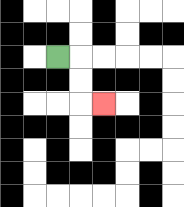{'start': '[2, 2]', 'end': '[4, 4]', 'path_directions': 'R,D,D,R', 'path_coordinates': '[[2, 2], [3, 2], [3, 3], [3, 4], [4, 4]]'}